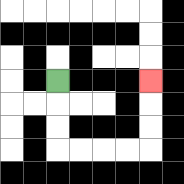{'start': '[2, 3]', 'end': '[6, 3]', 'path_directions': 'D,D,D,R,R,R,R,U,U,U', 'path_coordinates': '[[2, 3], [2, 4], [2, 5], [2, 6], [3, 6], [4, 6], [5, 6], [6, 6], [6, 5], [6, 4], [6, 3]]'}